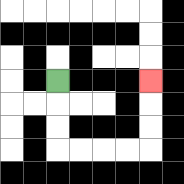{'start': '[2, 3]', 'end': '[6, 3]', 'path_directions': 'D,D,D,R,R,R,R,U,U,U', 'path_coordinates': '[[2, 3], [2, 4], [2, 5], [2, 6], [3, 6], [4, 6], [5, 6], [6, 6], [6, 5], [6, 4], [6, 3]]'}